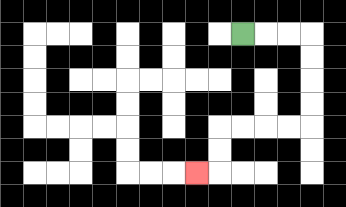{'start': '[10, 1]', 'end': '[8, 7]', 'path_directions': 'R,R,R,D,D,D,D,L,L,L,L,D,D,L', 'path_coordinates': '[[10, 1], [11, 1], [12, 1], [13, 1], [13, 2], [13, 3], [13, 4], [13, 5], [12, 5], [11, 5], [10, 5], [9, 5], [9, 6], [9, 7], [8, 7]]'}